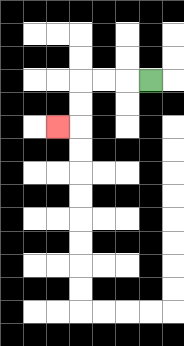{'start': '[6, 3]', 'end': '[2, 5]', 'path_directions': 'L,L,L,D,D,L', 'path_coordinates': '[[6, 3], [5, 3], [4, 3], [3, 3], [3, 4], [3, 5], [2, 5]]'}